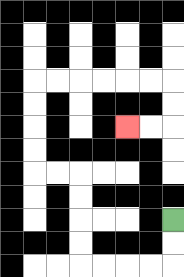{'start': '[7, 9]', 'end': '[5, 5]', 'path_directions': 'D,D,L,L,L,L,U,U,U,U,L,L,U,U,U,U,R,R,R,R,R,R,D,D,L,L', 'path_coordinates': '[[7, 9], [7, 10], [7, 11], [6, 11], [5, 11], [4, 11], [3, 11], [3, 10], [3, 9], [3, 8], [3, 7], [2, 7], [1, 7], [1, 6], [1, 5], [1, 4], [1, 3], [2, 3], [3, 3], [4, 3], [5, 3], [6, 3], [7, 3], [7, 4], [7, 5], [6, 5], [5, 5]]'}